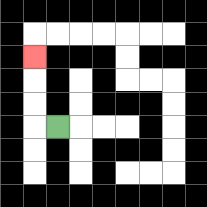{'start': '[2, 5]', 'end': '[1, 2]', 'path_directions': 'L,U,U,U', 'path_coordinates': '[[2, 5], [1, 5], [1, 4], [1, 3], [1, 2]]'}